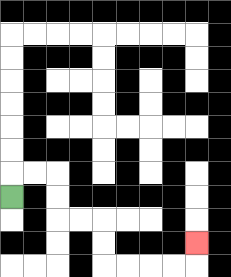{'start': '[0, 8]', 'end': '[8, 10]', 'path_directions': 'U,R,R,D,D,R,R,D,D,R,R,R,R,U', 'path_coordinates': '[[0, 8], [0, 7], [1, 7], [2, 7], [2, 8], [2, 9], [3, 9], [4, 9], [4, 10], [4, 11], [5, 11], [6, 11], [7, 11], [8, 11], [8, 10]]'}